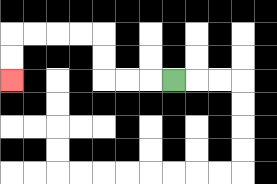{'start': '[7, 3]', 'end': '[0, 3]', 'path_directions': 'L,L,L,U,U,L,L,L,L,D,D', 'path_coordinates': '[[7, 3], [6, 3], [5, 3], [4, 3], [4, 2], [4, 1], [3, 1], [2, 1], [1, 1], [0, 1], [0, 2], [0, 3]]'}